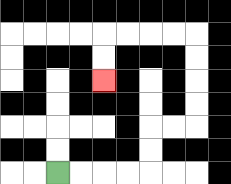{'start': '[2, 7]', 'end': '[4, 3]', 'path_directions': 'R,R,R,R,U,U,R,R,U,U,U,U,L,L,L,L,D,D', 'path_coordinates': '[[2, 7], [3, 7], [4, 7], [5, 7], [6, 7], [6, 6], [6, 5], [7, 5], [8, 5], [8, 4], [8, 3], [8, 2], [8, 1], [7, 1], [6, 1], [5, 1], [4, 1], [4, 2], [4, 3]]'}